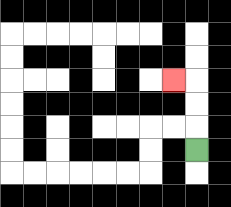{'start': '[8, 6]', 'end': '[7, 3]', 'path_directions': 'U,U,U,L', 'path_coordinates': '[[8, 6], [8, 5], [8, 4], [8, 3], [7, 3]]'}